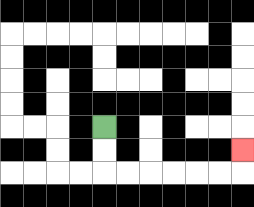{'start': '[4, 5]', 'end': '[10, 6]', 'path_directions': 'D,D,R,R,R,R,R,R,U', 'path_coordinates': '[[4, 5], [4, 6], [4, 7], [5, 7], [6, 7], [7, 7], [8, 7], [9, 7], [10, 7], [10, 6]]'}